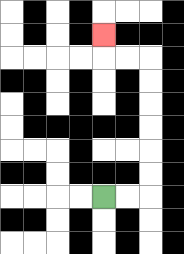{'start': '[4, 8]', 'end': '[4, 1]', 'path_directions': 'R,R,U,U,U,U,U,U,L,L,U', 'path_coordinates': '[[4, 8], [5, 8], [6, 8], [6, 7], [6, 6], [6, 5], [6, 4], [6, 3], [6, 2], [5, 2], [4, 2], [4, 1]]'}